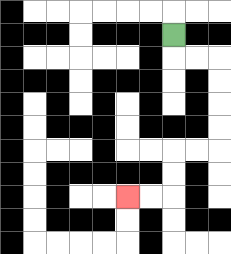{'start': '[7, 1]', 'end': '[5, 8]', 'path_directions': 'D,R,R,D,D,D,D,L,L,D,D,L,L', 'path_coordinates': '[[7, 1], [7, 2], [8, 2], [9, 2], [9, 3], [9, 4], [9, 5], [9, 6], [8, 6], [7, 6], [7, 7], [7, 8], [6, 8], [5, 8]]'}